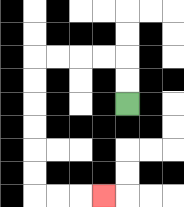{'start': '[5, 4]', 'end': '[4, 8]', 'path_directions': 'U,U,L,L,L,L,D,D,D,D,D,D,R,R,R', 'path_coordinates': '[[5, 4], [5, 3], [5, 2], [4, 2], [3, 2], [2, 2], [1, 2], [1, 3], [1, 4], [1, 5], [1, 6], [1, 7], [1, 8], [2, 8], [3, 8], [4, 8]]'}